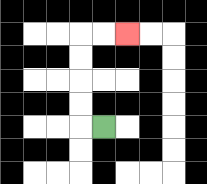{'start': '[4, 5]', 'end': '[5, 1]', 'path_directions': 'L,U,U,U,U,R,R', 'path_coordinates': '[[4, 5], [3, 5], [3, 4], [3, 3], [3, 2], [3, 1], [4, 1], [5, 1]]'}